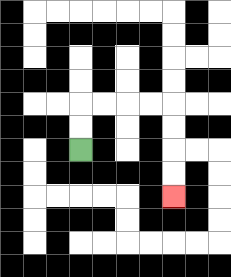{'start': '[3, 6]', 'end': '[7, 8]', 'path_directions': 'U,U,R,R,R,R,D,D,D,D', 'path_coordinates': '[[3, 6], [3, 5], [3, 4], [4, 4], [5, 4], [6, 4], [7, 4], [7, 5], [7, 6], [7, 7], [7, 8]]'}